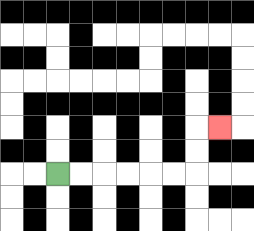{'start': '[2, 7]', 'end': '[9, 5]', 'path_directions': 'R,R,R,R,R,R,U,U,R', 'path_coordinates': '[[2, 7], [3, 7], [4, 7], [5, 7], [6, 7], [7, 7], [8, 7], [8, 6], [8, 5], [9, 5]]'}